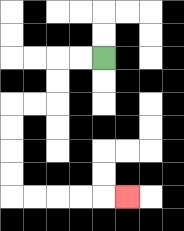{'start': '[4, 2]', 'end': '[5, 8]', 'path_directions': 'L,L,D,D,L,L,D,D,D,D,R,R,R,R,R', 'path_coordinates': '[[4, 2], [3, 2], [2, 2], [2, 3], [2, 4], [1, 4], [0, 4], [0, 5], [0, 6], [0, 7], [0, 8], [1, 8], [2, 8], [3, 8], [4, 8], [5, 8]]'}